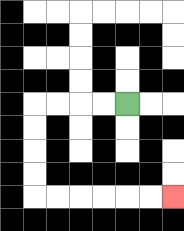{'start': '[5, 4]', 'end': '[7, 8]', 'path_directions': 'L,L,L,L,D,D,D,D,R,R,R,R,R,R', 'path_coordinates': '[[5, 4], [4, 4], [3, 4], [2, 4], [1, 4], [1, 5], [1, 6], [1, 7], [1, 8], [2, 8], [3, 8], [4, 8], [5, 8], [6, 8], [7, 8]]'}